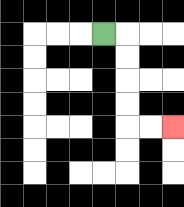{'start': '[4, 1]', 'end': '[7, 5]', 'path_directions': 'R,D,D,D,D,R,R', 'path_coordinates': '[[4, 1], [5, 1], [5, 2], [5, 3], [5, 4], [5, 5], [6, 5], [7, 5]]'}